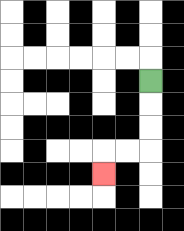{'start': '[6, 3]', 'end': '[4, 7]', 'path_directions': 'D,D,D,L,L,D', 'path_coordinates': '[[6, 3], [6, 4], [6, 5], [6, 6], [5, 6], [4, 6], [4, 7]]'}